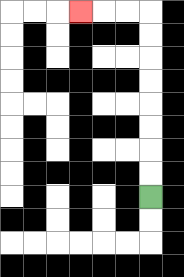{'start': '[6, 8]', 'end': '[3, 0]', 'path_directions': 'U,U,U,U,U,U,U,U,L,L,L', 'path_coordinates': '[[6, 8], [6, 7], [6, 6], [6, 5], [6, 4], [6, 3], [6, 2], [6, 1], [6, 0], [5, 0], [4, 0], [3, 0]]'}